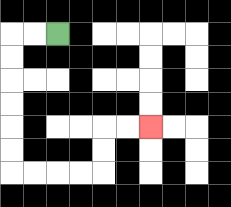{'start': '[2, 1]', 'end': '[6, 5]', 'path_directions': 'L,L,D,D,D,D,D,D,R,R,R,R,U,U,R,R', 'path_coordinates': '[[2, 1], [1, 1], [0, 1], [0, 2], [0, 3], [0, 4], [0, 5], [0, 6], [0, 7], [1, 7], [2, 7], [3, 7], [4, 7], [4, 6], [4, 5], [5, 5], [6, 5]]'}